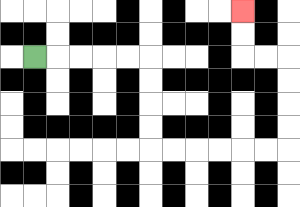{'start': '[1, 2]', 'end': '[10, 0]', 'path_directions': 'R,R,R,R,R,D,D,D,D,R,R,R,R,R,R,U,U,U,U,L,L,U,U', 'path_coordinates': '[[1, 2], [2, 2], [3, 2], [4, 2], [5, 2], [6, 2], [6, 3], [6, 4], [6, 5], [6, 6], [7, 6], [8, 6], [9, 6], [10, 6], [11, 6], [12, 6], [12, 5], [12, 4], [12, 3], [12, 2], [11, 2], [10, 2], [10, 1], [10, 0]]'}